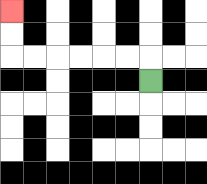{'start': '[6, 3]', 'end': '[0, 0]', 'path_directions': 'U,L,L,L,L,L,L,U,U', 'path_coordinates': '[[6, 3], [6, 2], [5, 2], [4, 2], [3, 2], [2, 2], [1, 2], [0, 2], [0, 1], [0, 0]]'}